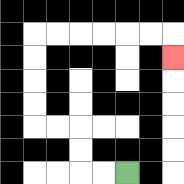{'start': '[5, 7]', 'end': '[7, 2]', 'path_directions': 'L,L,U,U,L,L,U,U,U,U,R,R,R,R,R,R,D', 'path_coordinates': '[[5, 7], [4, 7], [3, 7], [3, 6], [3, 5], [2, 5], [1, 5], [1, 4], [1, 3], [1, 2], [1, 1], [2, 1], [3, 1], [4, 1], [5, 1], [6, 1], [7, 1], [7, 2]]'}